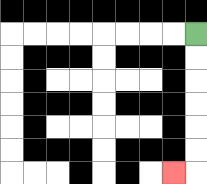{'start': '[8, 1]', 'end': '[7, 7]', 'path_directions': 'D,D,D,D,D,D,L', 'path_coordinates': '[[8, 1], [8, 2], [8, 3], [8, 4], [8, 5], [8, 6], [8, 7], [7, 7]]'}